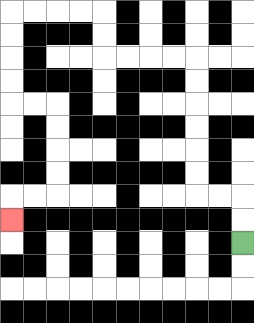{'start': '[10, 10]', 'end': '[0, 9]', 'path_directions': 'U,U,L,L,U,U,U,U,U,U,L,L,L,L,U,U,L,L,L,L,D,D,D,D,R,R,D,D,D,D,L,L,D', 'path_coordinates': '[[10, 10], [10, 9], [10, 8], [9, 8], [8, 8], [8, 7], [8, 6], [8, 5], [8, 4], [8, 3], [8, 2], [7, 2], [6, 2], [5, 2], [4, 2], [4, 1], [4, 0], [3, 0], [2, 0], [1, 0], [0, 0], [0, 1], [0, 2], [0, 3], [0, 4], [1, 4], [2, 4], [2, 5], [2, 6], [2, 7], [2, 8], [1, 8], [0, 8], [0, 9]]'}